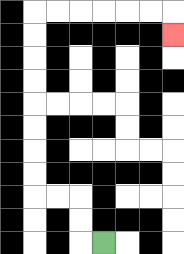{'start': '[4, 10]', 'end': '[7, 1]', 'path_directions': 'L,U,U,L,L,U,U,U,U,U,U,U,U,R,R,R,R,R,R,D', 'path_coordinates': '[[4, 10], [3, 10], [3, 9], [3, 8], [2, 8], [1, 8], [1, 7], [1, 6], [1, 5], [1, 4], [1, 3], [1, 2], [1, 1], [1, 0], [2, 0], [3, 0], [4, 0], [5, 0], [6, 0], [7, 0], [7, 1]]'}